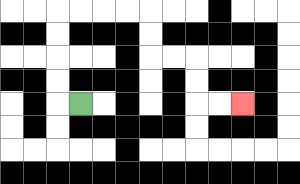{'start': '[3, 4]', 'end': '[10, 4]', 'path_directions': 'L,U,U,U,U,R,R,R,R,D,D,R,R,D,D,R,R', 'path_coordinates': '[[3, 4], [2, 4], [2, 3], [2, 2], [2, 1], [2, 0], [3, 0], [4, 0], [5, 0], [6, 0], [6, 1], [6, 2], [7, 2], [8, 2], [8, 3], [8, 4], [9, 4], [10, 4]]'}